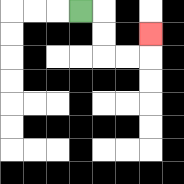{'start': '[3, 0]', 'end': '[6, 1]', 'path_directions': 'R,D,D,R,R,U', 'path_coordinates': '[[3, 0], [4, 0], [4, 1], [4, 2], [5, 2], [6, 2], [6, 1]]'}